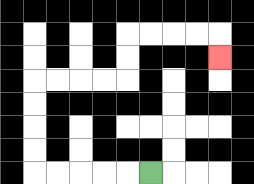{'start': '[6, 7]', 'end': '[9, 2]', 'path_directions': 'L,L,L,L,L,U,U,U,U,R,R,R,R,U,U,R,R,R,R,D', 'path_coordinates': '[[6, 7], [5, 7], [4, 7], [3, 7], [2, 7], [1, 7], [1, 6], [1, 5], [1, 4], [1, 3], [2, 3], [3, 3], [4, 3], [5, 3], [5, 2], [5, 1], [6, 1], [7, 1], [8, 1], [9, 1], [9, 2]]'}